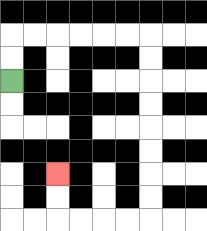{'start': '[0, 3]', 'end': '[2, 7]', 'path_directions': 'U,U,R,R,R,R,R,R,D,D,D,D,D,D,D,D,L,L,L,L,U,U', 'path_coordinates': '[[0, 3], [0, 2], [0, 1], [1, 1], [2, 1], [3, 1], [4, 1], [5, 1], [6, 1], [6, 2], [6, 3], [6, 4], [6, 5], [6, 6], [6, 7], [6, 8], [6, 9], [5, 9], [4, 9], [3, 9], [2, 9], [2, 8], [2, 7]]'}